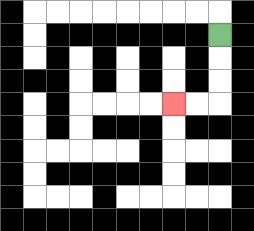{'start': '[9, 1]', 'end': '[7, 4]', 'path_directions': 'D,D,D,L,L', 'path_coordinates': '[[9, 1], [9, 2], [9, 3], [9, 4], [8, 4], [7, 4]]'}